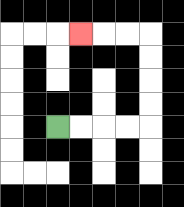{'start': '[2, 5]', 'end': '[3, 1]', 'path_directions': 'R,R,R,R,U,U,U,U,L,L,L', 'path_coordinates': '[[2, 5], [3, 5], [4, 5], [5, 5], [6, 5], [6, 4], [6, 3], [6, 2], [6, 1], [5, 1], [4, 1], [3, 1]]'}